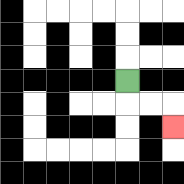{'start': '[5, 3]', 'end': '[7, 5]', 'path_directions': 'D,R,R,D', 'path_coordinates': '[[5, 3], [5, 4], [6, 4], [7, 4], [7, 5]]'}